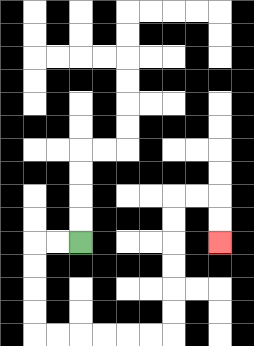{'start': '[3, 10]', 'end': '[9, 10]', 'path_directions': 'L,L,D,D,D,D,R,R,R,R,R,R,U,U,U,U,U,U,R,R,D,D', 'path_coordinates': '[[3, 10], [2, 10], [1, 10], [1, 11], [1, 12], [1, 13], [1, 14], [2, 14], [3, 14], [4, 14], [5, 14], [6, 14], [7, 14], [7, 13], [7, 12], [7, 11], [7, 10], [7, 9], [7, 8], [8, 8], [9, 8], [9, 9], [9, 10]]'}